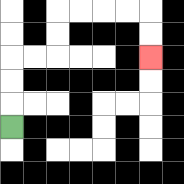{'start': '[0, 5]', 'end': '[6, 2]', 'path_directions': 'U,U,U,R,R,U,U,R,R,R,R,D,D', 'path_coordinates': '[[0, 5], [0, 4], [0, 3], [0, 2], [1, 2], [2, 2], [2, 1], [2, 0], [3, 0], [4, 0], [5, 0], [6, 0], [6, 1], [6, 2]]'}